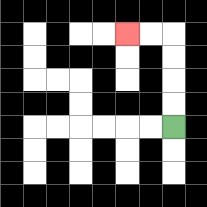{'start': '[7, 5]', 'end': '[5, 1]', 'path_directions': 'U,U,U,U,L,L', 'path_coordinates': '[[7, 5], [7, 4], [7, 3], [7, 2], [7, 1], [6, 1], [5, 1]]'}